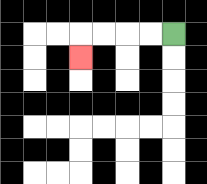{'start': '[7, 1]', 'end': '[3, 2]', 'path_directions': 'L,L,L,L,D', 'path_coordinates': '[[7, 1], [6, 1], [5, 1], [4, 1], [3, 1], [3, 2]]'}